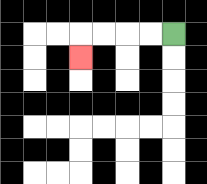{'start': '[7, 1]', 'end': '[3, 2]', 'path_directions': 'L,L,L,L,D', 'path_coordinates': '[[7, 1], [6, 1], [5, 1], [4, 1], [3, 1], [3, 2]]'}